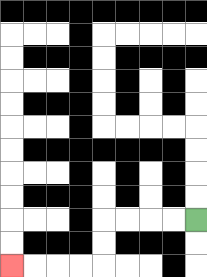{'start': '[8, 9]', 'end': '[0, 11]', 'path_directions': 'L,L,L,L,D,D,L,L,L,L', 'path_coordinates': '[[8, 9], [7, 9], [6, 9], [5, 9], [4, 9], [4, 10], [4, 11], [3, 11], [2, 11], [1, 11], [0, 11]]'}